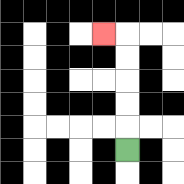{'start': '[5, 6]', 'end': '[4, 1]', 'path_directions': 'U,U,U,U,U,L', 'path_coordinates': '[[5, 6], [5, 5], [5, 4], [5, 3], [5, 2], [5, 1], [4, 1]]'}